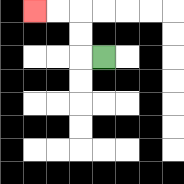{'start': '[4, 2]', 'end': '[1, 0]', 'path_directions': 'L,U,U,L,L', 'path_coordinates': '[[4, 2], [3, 2], [3, 1], [3, 0], [2, 0], [1, 0]]'}